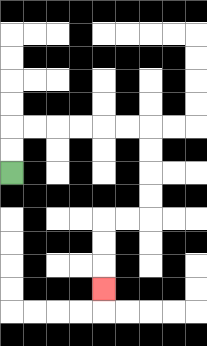{'start': '[0, 7]', 'end': '[4, 12]', 'path_directions': 'U,U,R,R,R,R,R,R,D,D,D,D,L,L,D,D,D', 'path_coordinates': '[[0, 7], [0, 6], [0, 5], [1, 5], [2, 5], [3, 5], [4, 5], [5, 5], [6, 5], [6, 6], [6, 7], [6, 8], [6, 9], [5, 9], [4, 9], [4, 10], [4, 11], [4, 12]]'}